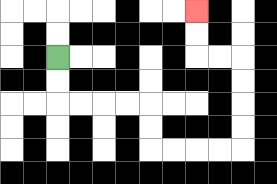{'start': '[2, 2]', 'end': '[8, 0]', 'path_directions': 'D,D,R,R,R,R,D,D,R,R,R,R,U,U,U,U,L,L,U,U', 'path_coordinates': '[[2, 2], [2, 3], [2, 4], [3, 4], [4, 4], [5, 4], [6, 4], [6, 5], [6, 6], [7, 6], [8, 6], [9, 6], [10, 6], [10, 5], [10, 4], [10, 3], [10, 2], [9, 2], [8, 2], [8, 1], [8, 0]]'}